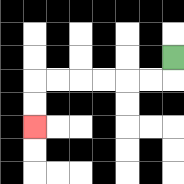{'start': '[7, 2]', 'end': '[1, 5]', 'path_directions': 'D,L,L,L,L,L,L,D,D', 'path_coordinates': '[[7, 2], [7, 3], [6, 3], [5, 3], [4, 3], [3, 3], [2, 3], [1, 3], [1, 4], [1, 5]]'}